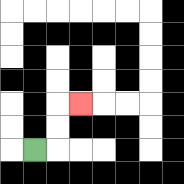{'start': '[1, 6]', 'end': '[3, 4]', 'path_directions': 'R,U,U,R', 'path_coordinates': '[[1, 6], [2, 6], [2, 5], [2, 4], [3, 4]]'}